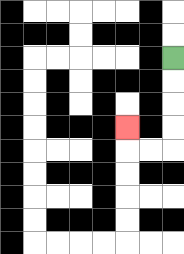{'start': '[7, 2]', 'end': '[5, 5]', 'path_directions': 'D,D,D,D,L,L,U', 'path_coordinates': '[[7, 2], [7, 3], [7, 4], [7, 5], [7, 6], [6, 6], [5, 6], [5, 5]]'}